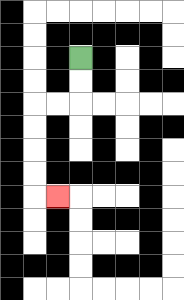{'start': '[3, 2]', 'end': '[2, 8]', 'path_directions': 'D,D,L,L,D,D,D,D,R', 'path_coordinates': '[[3, 2], [3, 3], [3, 4], [2, 4], [1, 4], [1, 5], [1, 6], [1, 7], [1, 8], [2, 8]]'}